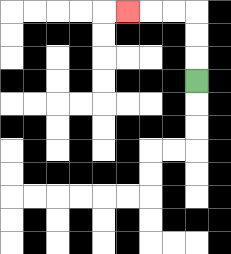{'start': '[8, 3]', 'end': '[5, 0]', 'path_directions': 'U,U,U,L,L,L', 'path_coordinates': '[[8, 3], [8, 2], [8, 1], [8, 0], [7, 0], [6, 0], [5, 0]]'}